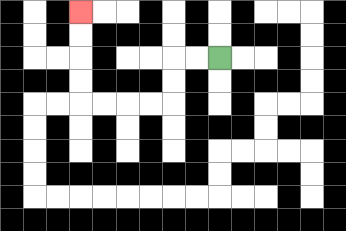{'start': '[9, 2]', 'end': '[3, 0]', 'path_directions': 'L,L,D,D,L,L,L,L,U,U,U,U', 'path_coordinates': '[[9, 2], [8, 2], [7, 2], [7, 3], [7, 4], [6, 4], [5, 4], [4, 4], [3, 4], [3, 3], [3, 2], [3, 1], [3, 0]]'}